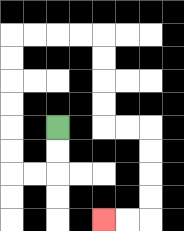{'start': '[2, 5]', 'end': '[4, 9]', 'path_directions': 'D,D,L,L,U,U,U,U,U,U,R,R,R,R,D,D,D,D,R,R,D,D,D,D,L,L', 'path_coordinates': '[[2, 5], [2, 6], [2, 7], [1, 7], [0, 7], [0, 6], [0, 5], [0, 4], [0, 3], [0, 2], [0, 1], [1, 1], [2, 1], [3, 1], [4, 1], [4, 2], [4, 3], [4, 4], [4, 5], [5, 5], [6, 5], [6, 6], [6, 7], [6, 8], [6, 9], [5, 9], [4, 9]]'}